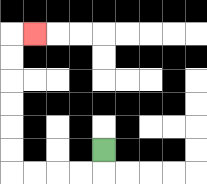{'start': '[4, 6]', 'end': '[1, 1]', 'path_directions': 'D,L,L,L,L,U,U,U,U,U,U,R', 'path_coordinates': '[[4, 6], [4, 7], [3, 7], [2, 7], [1, 7], [0, 7], [0, 6], [0, 5], [0, 4], [0, 3], [0, 2], [0, 1], [1, 1]]'}